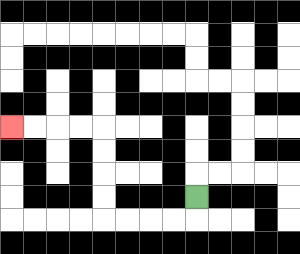{'start': '[8, 8]', 'end': '[0, 5]', 'path_directions': 'D,L,L,L,L,U,U,U,U,L,L,L,L', 'path_coordinates': '[[8, 8], [8, 9], [7, 9], [6, 9], [5, 9], [4, 9], [4, 8], [4, 7], [4, 6], [4, 5], [3, 5], [2, 5], [1, 5], [0, 5]]'}